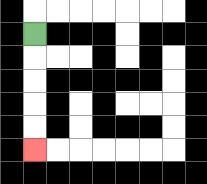{'start': '[1, 1]', 'end': '[1, 6]', 'path_directions': 'D,D,D,D,D', 'path_coordinates': '[[1, 1], [1, 2], [1, 3], [1, 4], [1, 5], [1, 6]]'}